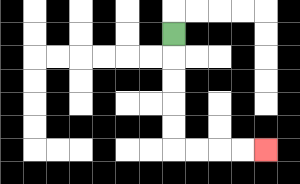{'start': '[7, 1]', 'end': '[11, 6]', 'path_directions': 'D,D,D,D,D,R,R,R,R', 'path_coordinates': '[[7, 1], [7, 2], [7, 3], [7, 4], [7, 5], [7, 6], [8, 6], [9, 6], [10, 6], [11, 6]]'}